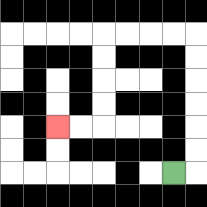{'start': '[7, 7]', 'end': '[2, 5]', 'path_directions': 'R,U,U,U,U,U,U,L,L,L,L,D,D,D,D,L,L', 'path_coordinates': '[[7, 7], [8, 7], [8, 6], [8, 5], [8, 4], [8, 3], [8, 2], [8, 1], [7, 1], [6, 1], [5, 1], [4, 1], [4, 2], [4, 3], [4, 4], [4, 5], [3, 5], [2, 5]]'}